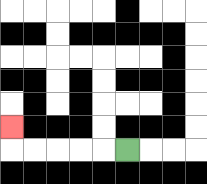{'start': '[5, 6]', 'end': '[0, 5]', 'path_directions': 'L,L,L,L,L,U', 'path_coordinates': '[[5, 6], [4, 6], [3, 6], [2, 6], [1, 6], [0, 6], [0, 5]]'}